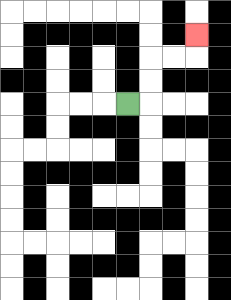{'start': '[5, 4]', 'end': '[8, 1]', 'path_directions': 'R,U,U,R,R,U', 'path_coordinates': '[[5, 4], [6, 4], [6, 3], [6, 2], [7, 2], [8, 2], [8, 1]]'}